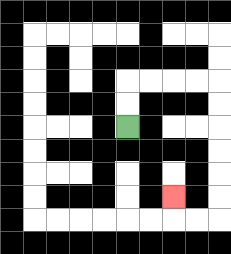{'start': '[5, 5]', 'end': '[7, 8]', 'path_directions': 'U,U,R,R,R,R,D,D,D,D,D,D,L,L,U', 'path_coordinates': '[[5, 5], [5, 4], [5, 3], [6, 3], [7, 3], [8, 3], [9, 3], [9, 4], [9, 5], [9, 6], [9, 7], [9, 8], [9, 9], [8, 9], [7, 9], [7, 8]]'}